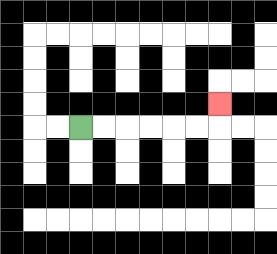{'start': '[3, 5]', 'end': '[9, 4]', 'path_directions': 'R,R,R,R,R,R,U', 'path_coordinates': '[[3, 5], [4, 5], [5, 5], [6, 5], [7, 5], [8, 5], [9, 5], [9, 4]]'}